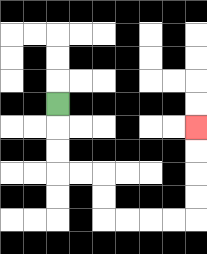{'start': '[2, 4]', 'end': '[8, 5]', 'path_directions': 'D,D,D,R,R,D,D,R,R,R,R,U,U,U,U', 'path_coordinates': '[[2, 4], [2, 5], [2, 6], [2, 7], [3, 7], [4, 7], [4, 8], [4, 9], [5, 9], [6, 9], [7, 9], [8, 9], [8, 8], [8, 7], [8, 6], [8, 5]]'}